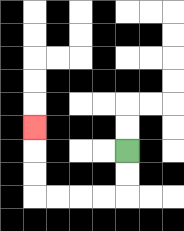{'start': '[5, 6]', 'end': '[1, 5]', 'path_directions': 'D,D,L,L,L,L,U,U,U', 'path_coordinates': '[[5, 6], [5, 7], [5, 8], [4, 8], [3, 8], [2, 8], [1, 8], [1, 7], [1, 6], [1, 5]]'}